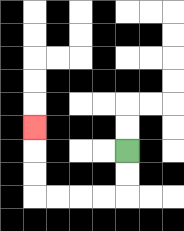{'start': '[5, 6]', 'end': '[1, 5]', 'path_directions': 'D,D,L,L,L,L,U,U,U', 'path_coordinates': '[[5, 6], [5, 7], [5, 8], [4, 8], [3, 8], [2, 8], [1, 8], [1, 7], [1, 6], [1, 5]]'}